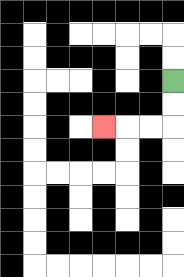{'start': '[7, 3]', 'end': '[4, 5]', 'path_directions': 'D,D,L,L,L', 'path_coordinates': '[[7, 3], [7, 4], [7, 5], [6, 5], [5, 5], [4, 5]]'}